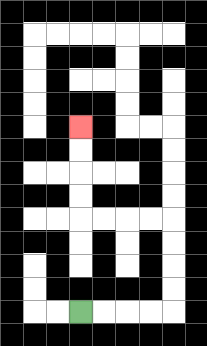{'start': '[3, 13]', 'end': '[3, 5]', 'path_directions': 'R,R,R,R,U,U,U,U,L,L,L,L,U,U,U,U', 'path_coordinates': '[[3, 13], [4, 13], [5, 13], [6, 13], [7, 13], [7, 12], [7, 11], [7, 10], [7, 9], [6, 9], [5, 9], [4, 9], [3, 9], [3, 8], [3, 7], [3, 6], [3, 5]]'}